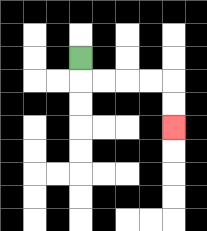{'start': '[3, 2]', 'end': '[7, 5]', 'path_directions': 'D,R,R,R,R,D,D', 'path_coordinates': '[[3, 2], [3, 3], [4, 3], [5, 3], [6, 3], [7, 3], [7, 4], [7, 5]]'}